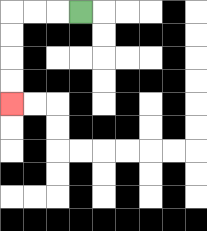{'start': '[3, 0]', 'end': '[0, 4]', 'path_directions': 'L,L,L,D,D,D,D', 'path_coordinates': '[[3, 0], [2, 0], [1, 0], [0, 0], [0, 1], [0, 2], [0, 3], [0, 4]]'}